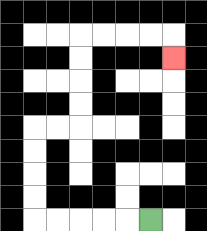{'start': '[6, 9]', 'end': '[7, 2]', 'path_directions': 'L,L,L,L,L,U,U,U,U,R,R,U,U,U,U,R,R,R,R,D', 'path_coordinates': '[[6, 9], [5, 9], [4, 9], [3, 9], [2, 9], [1, 9], [1, 8], [1, 7], [1, 6], [1, 5], [2, 5], [3, 5], [3, 4], [3, 3], [3, 2], [3, 1], [4, 1], [5, 1], [6, 1], [7, 1], [7, 2]]'}